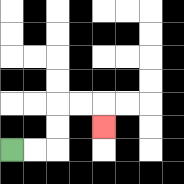{'start': '[0, 6]', 'end': '[4, 5]', 'path_directions': 'R,R,U,U,R,R,D', 'path_coordinates': '[[0, 6], [1, 6], [2, 6], [2, 5], [2, 4], [3, 4], [4, 4], [4, 5]]'}